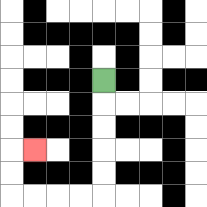{'start': '[4, 3]', 'end': '[1, 6]', 'path_directions': 'D,D,D,D,D,L,L,L,L,U,U,R', 'path_coordinates': '[[4, 3], [4, 4], [4, 5], [4, 6], [4, 7], [4, 8], [3, 8], [2, 8], [1, 8], [0, 8], [0, 7], [0, 6], [1, 6]]'}